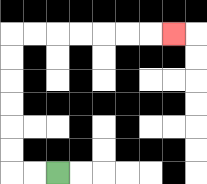{'start': '[2, 7]', 'end': '[7, 1]', 'path_directions': 'L,L,U,U,U,U,U,U,R,R,R,R,R,R,R', 'path_coordinates': '[[2, 7], [1, 7], [0, 7], [0, 6], [0, 5], [0, 4], [0, 3], [0, 2], [0, 1], [1, 1], [2, 1], [3, 1], [4, 1], [5, 1], [6, 1], [7, 1]]'}